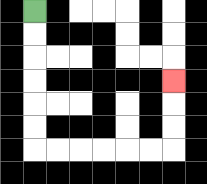{'start': '[1, 0]', 'end': '[7, 3]', 'path_directions': 'D,D,D,D,D,D,R,R,R,R,R,R,U,U,U', 'path_coordinates': '[[1, 0], [1, 1], [1, 2], [1, 3], [1, 4], [1, 5], [1, 6], [2, 6], [3, 6], [4, 6], [5, 6], [6, 6], [7, 6], [7, 5], [7, 4], [7, 3]]'}